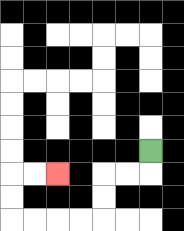{'start': '[6, 6]', 'end': '[2, 7]', 'path_directions': 'D,L,L,D,D,L,L,L,L,U,U,R,R', 'path_coordinates': '[[6, 6], [6, 7], [5, 7], [4, 7], [4, 8], [4, 9], [3, 9], [2, 9], [1, 9], [0, 9], [0, 8], [0, 7], [1, 7], [2, 7]]'}